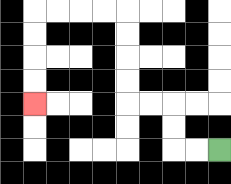{'start': '[9, 6]', 'end': '[1, 4]', 'path_directions': 'L,L,U,U,L,L,U,U,U,U,L,L,L,L,D,D,D,D', 'path_coordinates': '[[9, 6], [8, 6], [7, 6], [7, 5], [7, 4], [6, 4], [5, 4], [5, 3], [5, 2], [5, 1], [5, 0], [4, 0], [3, 0], [2, 0], [1, 0], [1, 1], [1, 2], [1, 3], [1, 4]]'}